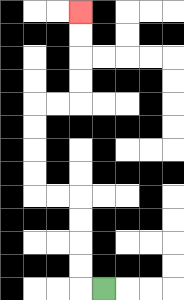{'start': '[4, 12]', 'end': '[3, 0]', 'path_directions': 'L,U,U,U,U,L,L,U,U,U,U,R,R,U,U,U,U', 'path_coordinates': '[[4, 12], [3, 12], [3, 11], [3, 10], [3, 9], [3, 8], [2, 8], [1, 8], [1, 7], [1, 6], [1, 5], [1, 4], [2, 4], [3, 4], [3, 3], [3, 2], [3, 1], [3, 0]]'}